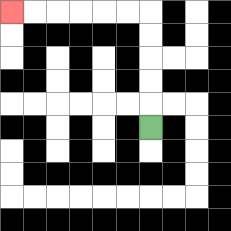{'start': '[6, 5]', 'end': '[0, 0]', 'path_directions': 'U,U,U,U,U,L,L,L,L,L,L', 'path_coordinates': '[[6, 5], [6, 4], [6, 3], [6, 2], [6, 1], [6, 0], [5, 0], [4, 0], [3, 0], [2, 0], [1, 0], [0, 0]]'}